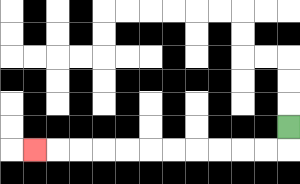{'start': '[12, 5]', 'end': '[1, 6]', 'path_directions': 'D,L,L,L,L,L,L,L,L,L,L,L', 'path_coordinates': '[[12, 5], [12, 6], [11, 6], [10, 6], [9, 6], [8, 6], [7, 6], [6, 6], [5, 6], [4, 6], [3, 6], [2, 6], [1, 6]]'}